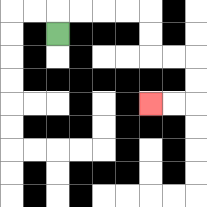{'start': '[2, 1]', 'end': '[6, 4]', 'path_directions': 'U,R,R,R,R,D,D,R,R,D,D,L,L', 'path_coordinates': '[[2, 1], [2, 0], [3, 0], [4, 0], [5, 0], [6, 0], [6, 1], [6, 2], [7, 2], [8, 2], [8, 3], [8, 4], [7, 4], [6, 4]]'}